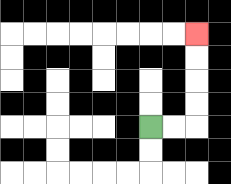{'start': '[6, 5]', 'end': '[8, 1]', 'path_directions': 'R,R,U,U,U,U', 'path_coordinates': '[[6, 5], [7, 5], [8, 5], [8, 4], [8, 3], [8, 2], [8, 1]]'}